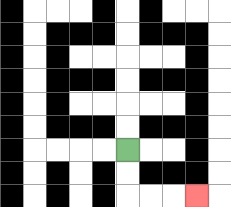{'start': '[5, 6]', 'end': '[8, 8]', 'path_directions': 'D,D,R,R,R', 'path_coordinates': '[[5, 6], [5, 7], [5, 8], [6, 8], [7, 8], [8, 8]]'}